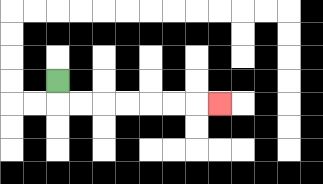{'start': '[2, 3]', 'end': '[9, 4]', 'path_directions': 'D,R,R,R,R,R,R,R', 'path_coordinates': '[[2, 3], [2, 4], [3, 4], [4, 4], [5, 4], [6, 4], [7, 4], [8, 4], [9, 4]]'}